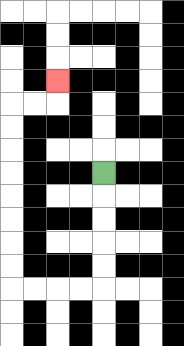{'start': '[4, 7]', 'end': '[2, 3]', 'path_directions': 'D,D,D,D,D,L,L,L,L,U,U,U,U,U,U,U,U,R,R,U', 'path_coordinates': '[[4, 7], [4, 8], [4, 9], [4, 10], [4, 11], [4, 12], [3, 12], [2, 12], [1, 12], [0, 12], [0, 11], [0, 10], [0, 9], [0, 8], [0, 7], [0, 6], [0, 5], [0, 4], [1, 4], [2, 4], [2, 3]]'}